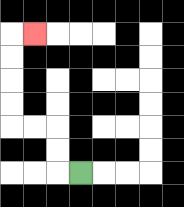{'start': '[3, 7]', 'end': '[1, 1]', 'path_directions': 'L,U,U,L,L,U,U,U,U,R', 'path_coordinates': '[[3, 7], [2, 7], [2, 6], [2, 5], [1, 5], [0, 5], [0, 4], [0, 3], [0, 2], [0, 1], [1, 1]]'}